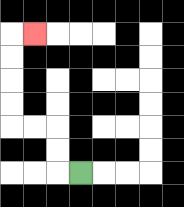{'start': '[3, 7]', 'end': '[1, 1]', 'path_directions': 'L,U,U,L,L,U,U,U,U,R', 'path_coordinates': '[[3, 7], [2, 7], [2, 6], [2, 5], [1, 5], [0, 5], [0, 4], [0, 3], [0, 2], [0, 1], [1, 1]]'}